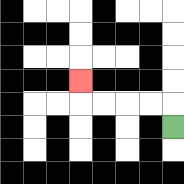{'start': '[7, 5]', 'end': '[3, 3]', 'path_directions': 'U,L,L,L,L,U', 'path_coordinates': '[[7, 5], [7, 4], [6, 4], [5, 4], [4, 4], [3, 4], [3, 3]]'}